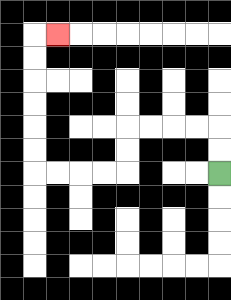{'start': '[9, 7]', 'end': '[2, 1]', 'path_directions': 'U,U,L,L,L,L,D,D,L,L,L,L,U,U,U,U,U,U,R', 'path_coordinates': '[[9, 7], [9, 6], [9, 5], [8, 5], [7, 5], [6, 5], [5, 5], [5, 6], [5, 7], [4, 7], [3, 7], [2, 7], [1, 7], [1, 6], [1, 5], [1, 4], [1, 3], [1, 2], [1, 1], [2, 1]]'}